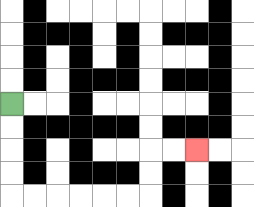{'start': '[0, 4]', 'end': '[8, 6]', 'path_directions': 'D,D,D,D,R,R,R,R,R,R,U,U,R,R', 'path_coordinates': '[[0, 4], [0, 5], [0, 6], [0, 7], [0, 8], [1, 8], [2, 8], [3, 8], [4, 8], [5, 8], [6, 8], [6, 7], [6, 6], [7, 6], [8, 6]]'}